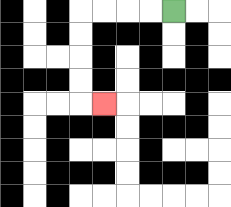{'start': '[7, 0]', 'end': '[4, 4]', 'path_directions': 'L,L,L,L,D,D,D,D,R', 'path_coordinates': '[[7, 0], [6, 0], [5, 0], [4, 0], [3, 0], [3, 1], [3, 2], [3, 3], [3, 4], [4, 4]]'}